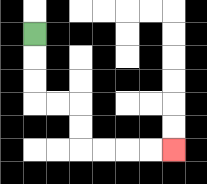{'start': '[1, 1]', 'end': '[7, 6]', 'path_directions': 'D,D,D,R,R,D,D,R,R,R,R', 'path_coordinates': '[[1, 1], [1, 2], [1, 3], [1, 4], [2, 4], [3, 4], [3, 5], [3, 6], [4, 6], [5, 6], [6, 6], [7, 6]]'}